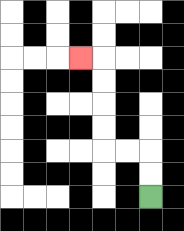{'start': '[6, 8]', 'end': '[3, 2]', 'path_directions': 'U,U,L,L,U,U,U,U,L', 'path_coordinates': '[[6, 8], [6, 7], [6, 6], [5, 6], [4, 6], [4, 5], [4, 4], [4, 3], [4, 2], [3, 2]]'}